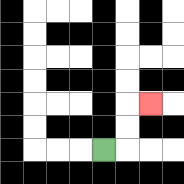{'start': '[4, 6]', 'end': '[6, 4]', 'path_directions': 'R,U,U,R', 'path_coordinates': '[[4, 6], [5, 6], [5, 5], [5, 4], [6, 4]]'}